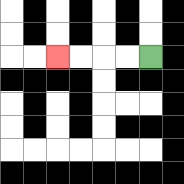{'start': '[6, 2]', 'end': '[2, 2]', 'path_directions': 'L,L,L,L', 'path_coordinates': '[[6, 2], [5, 2], [4, 2], [3, 2], [2, 2]]'}